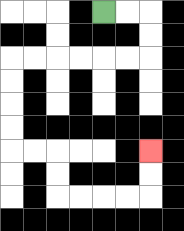{'start': '[4, 0]', 'end': '[6, 6]', 'path_directions': 'R,R,D,D,L,L,L,L,L,L,D,D,D,D,R,R,D,D,R,R,R,R,U,U', 'path_coordinates': '[[4, 0], [5, 0], [6, 0], [6, 1], [6, 2], [5, 2], [4, 2], [3, 2], [2, 2], [1, 2], [0, 2], [0, 3], [0, 4], [0, 5], [0, 6], [1, 6], [2, 6], [2, 7], [2, 8], [3, 8], [4, 8], [5, 8], [6, 8], [6, 7], [6, 6]]'}